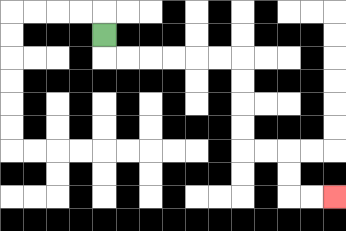{'start': '[4, 1]', 'end': '[14, 8]', 'path_directions': 'D,R,R,R,R,R,R,D,D,D,D,R,R,D,D,R,R', 'path_coordinates': '[[4, 1], [4, 2], [5, 2], [6, 2], [7, 2], [8, 2], [9, 2], [10, 2], [10, 3], [10, 4], [10, 5], [10, 6], [11, 6], [12, 6], [12, 7], [12, 8], [13, 8], [14, 8]]'}